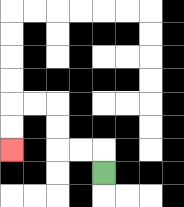{'start': '[4, 7]', 'end': '[0, 6]', 'path_directions': 'U,L,L,U,U,L,L,D,D', 'path_coordinates': '[[4, 7], [4, 6], [3, 6], [2, 6], [2, 5], [2, 4], [1, 4], [0, 4], [0, 5], [0, 6]]'}